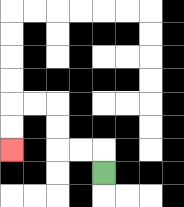{'start': '[4, 7]', 'end': '[0, 6]', 'path_directions': 'U,L,L,U,U,L,L,D,D', 'path_coordinates': '[[4, 7], [4, 6], [3, 6], [2, 6], [2, 5], [2, 4], [1, 4], [0, 4], [0, 5], [0, 6]]'}